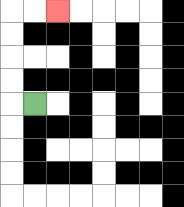{'start': '[1, 4]', 'end': '[2, 0]', 'path_directions': 'L,U,U,U,U,R,R', 'path_coordinates': '[[1, 4], [0, 4], [0, 3], [0, 2], [0, 1], [0, 0], [1, 0], [2, 0]]'}